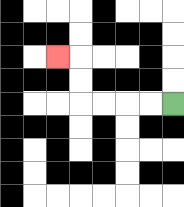{'start': '[7, 4]', 'end': '[2, 2]', 'path_directions': 'L,L,L,L,U,U,L', 'path_coordinates': '[[7, 4], [6, 4], [5, 4], [4, 4], [3, 4], [3, 3], [3, 2], [2, 2]]'}